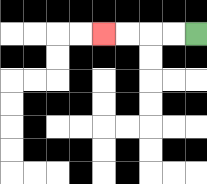{'start': '[8, 1]', 'end': '[4, 1]', 'path_directions': 'L,L,L,L', 'path_coordinates': '[[8, 1], [7, 1], [6, 1], [5, 1], [4, 1]]'}